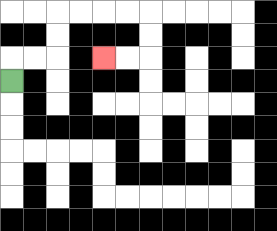{'start': '[0, 3]', 'end': '[4, 2]', 'path_directions': 'U,R,R,U,U,R,R,R,R,D,D,L,L', 'path_coordinates': '[[0, 3], [0, 2], [1, 2], [2, 2], [2, 1], [2, 0], [3, 0], [4, 0], [5, 0], [6, 0], [6, 1], [6, 2], [5, 2], [4, 2]]'}